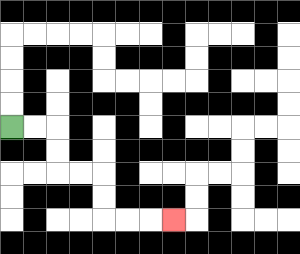{'start': '[0, 5]', 'end': '[7, 9]', 'path_directions': 'R,R,D,D,R,R,D,D,R,R,R', 'path_coordinates': '[[0, 5], [1, 5], [2, 5], [2, 6], [2, 7], [3, 7], [4, 7], [4, 8], [4, 9], [5, 9], [6, 9], [7, 9]]'}